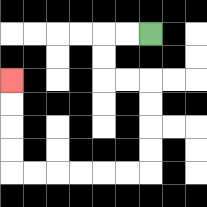{'start': '[6, 1]', 'end': '[0, 3]', 'path_directions': 'L,L,D,D,R,R,D,D,D,D,L,L,L,L,L,L,U,U,U,U', 'path_coordinates': '[[6, 1], [5, 1], [4, 1], [4, 2], [4, 3], [5, 3], [6, 3], [6, 4], [6, 5], [6, 6], [6, 7], [5, 7], [4, 7], [3, 7], [2, 7], [1, 7], [0, 7], [0, 6], [0, 5], [0, 4], [0, 3]]'}